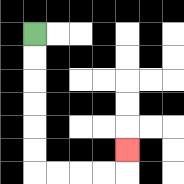{'start': '[1, 1]', 'end': '[5, 6]', 'path_directions': 'D,D,D,D,D,D,R,R,R,R,U', 'path_coordinates': '[[1, 1], [1, 2], [1, 3], [1, 4], [1, 5], [1, 6], [1, 7], [2, 7], [3, 7], [4, 7], [5, 7], [5, 6]]'}